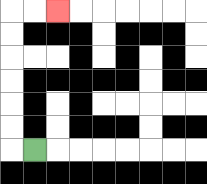{'start': '[1, 6]', 'end': '[2, 0]', 'path_directions': 'L,U,U,U,U,U,U,R,R', 'path_coordinates': '[[1, 6], [0, 6], [0, 5], [0, 4], [0, 3], [0, 2], [0, 1], [0, 0], [1, 0], [2, 0]]'}